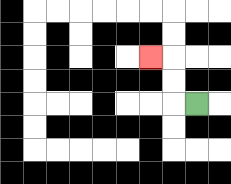{'start': '[8, 4]', 'end': '[6, 2]', 'path_directions': 'L,U,U,L', 'path_coordinates': '[[8, 4], [7, 4], [7, 3], [7, 2], [6, 2]]'}